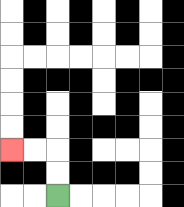{'start': '[2, 8]', 'end': '[0, 6]', 'path_directions': 'U,U,L,L', 'path_coordinates': '[[2, 8], [2, 7], [2, 6], [1, 6], [0, 6]]'}